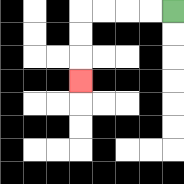{'start': '[7, 0]', 'end': '[3, 3]', 'path_directions': 'L,L,L,L,D,D,D', 'path_coordinates': '[[7, 0], [6, 0], [5, 0], [4, 0], [3, 0], [3, 1], [3, 2], [3, 3]]'}